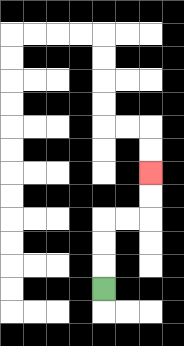{'start': '[4, 12]', 'end': '[6, 7]', 'path_directions': 'U,U,U,R,R,U,U', 'path_coordinates': '[[4, 12], [4, 11], [4, 10], [4, 9], [5, 9], [6, 9], [6, 8], [6, 7]]'}